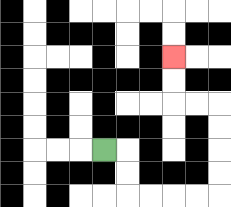{'start': '[4, 6]', 'end': '[7, 2]', 'path_directions': 'R,D,D,R,R,R,R,U,U,U,U,L,L,U,U', 'path_coordinates': '[[4, 6], [5, 6], [5, 7], [5, 8], [6, 8], [7, 8], [8, 8], [9, 8], [9, 7], [9, 6], [9, 5], [9, 4], [8, 4], [7, 4], [7, 3], [7, 2]]'}